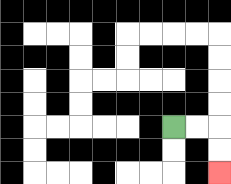{'start': '[7, 5]', 'end': '[9, 7]', 'path_directions': 'R,R,D,D', 'path_coordinates': '[[7, 5], [8, 5], [9, 5], [9, 6], [9, 7]]'}